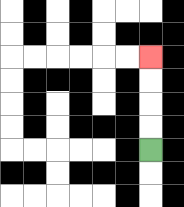{'start': '[6, 6]', 'end': '[6, 2]', 'path_directions': 'U,U,U,U', 'path_coordinates': '[[6, 6], [6, 5], [6, 4], [6, 3], [6, 2]]'}